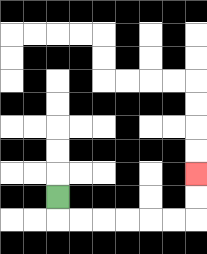{'start': '[2, 8]', 'end': '[8, 7]', 'path_directions': 'D,R,R,R,R,R,R,U,U', 'path_coordinates': '[[2, 8], [2, 9], [3, 9], [4, 9], [5, 9], [6, 9], [7, 9], [8, 9], [8, 8], [8, 7]]'}